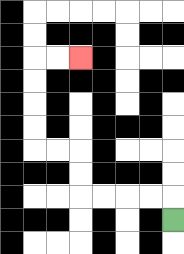{'start': '[7, 9]', 'end': '[3, 2]', 'path_directions': 'U,L,L,L,L,U,U,L,L,U,U,U,U,R,R', 'path_coordinates': '[[7, 9], [7, 8], [6, 8], [5, 8], [4, 8], [3, 8], [3, 7], [3, 6], [2, 6], [1, 6], [1, 5], [1, 4], [1, 3], [1, 2], [2, 2], [3, 2]]'}